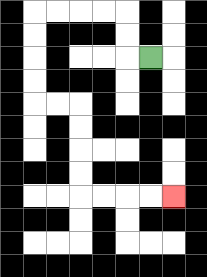{'start': '[6, 2]', 'end': '[7, 8]', 'path_directions': 'L,U,U,L,L,L,L,D,D,D,D,R,R,D,D,D,D,R,R,R,R', 'path_coordinates': '[[6, 2], [5, 2], [5, 1], [5, 0], [4, 0], [3, 0], [2, 0], [1, 0], [1, 1], [1, 2], [1, 3], [1, 4], [2, 4], [3, 4], [3, 5], [3, 6], [3, 7], [3, 8], [4, 8], [5, 8], [6, 8], [7, 8]]'}